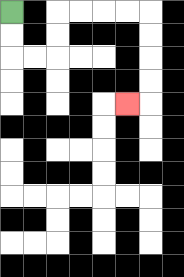{'start': '[0, 0]', 'end': '[5, 4]', 'path_directions': 'D,D,R,R,U,U,R,R,R,R,D,D,D,D,L', 'path_coordinates': '[[0, 0], [0, 1], [0, 2], [1, 2], [2, 2], [2, 1], [2, 0], [3, 0], [4, 0], [5, 0], [6, 0], [6, 1], [6, 2], [6, 3], [6, 4], [5, 4]]'}